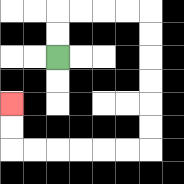{'start': '[2, 2]', 'end': '[0, 4]', 'path_directions': 'U,U,R,R,R,R,D,D,D,D,D,D,L,L,L,L,L,L,U,U', 'path_coordinates': '[[2, 2], [2, 1], [2, 0], [3, 0], [4, 0], [5, 0], [6, 0], [6, 1], [6, 2], [6, 3], [6, 4], [6, 5], [6, 6], [5, 6], [4, 6], [3, 6], [2, 6], [1, 6], [0, 6], [0, 5], [0, 4]]'}